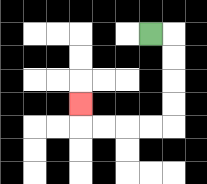{'start': '[6, 1]', 'end': '[3, 4]', 'path_directions': 'R,D,D,D,D,L,L,L,L,U', 'path_coordinates': '[[6, 1], [7, 1], [7, 2], [7, 3], [7, 4], [7, 5], [6, 5], [5, 5], [4, 5], [3, 5], [3, 4]]'}